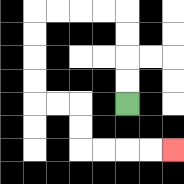{'start': '[5, 4]', 'end': '[7, 6]', 'path_directions': 'U,U,U,U,L,L,L,L,D,D,D,D,R,R,D,D,R,R,R,R', 'path_coordinates': '[[5, 4], [5, 3], [5, 2], [5, 1], [5, 0], [4, 0], [3, 0], [2, 0], [1, 0], [1, 1], [1, 2], [1, 3], [1, 4], [2, 4], [3, 4], [3, 5], [3, 6], [4, 6], [5, 6], [6, 6], [7, 6]]'}